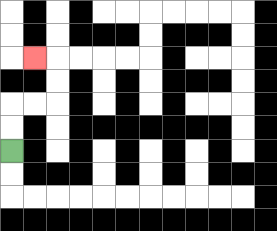{'start': '[0, 6]', 'end': '[1, 2]', 'path_directions': 'U,U,R,R,U,U,L', 'path_coordinates': '[[0, 6], [0, 5], [0, 4], [1, 4], [2, 4], [2, 3], [2, 2], [1, 2]]'}